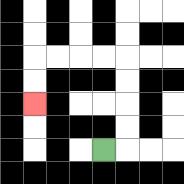{'start': '[4, 6]', 'end': '[1, 4]', 'path_directions': 'R,U,U,U,U,L,L,L,L,D,D', 'path_coordinates': '[[4, 6], [5, 6], [5, 5], [5, 4], [5, 3], [5, 2], [4, 2], [3, 2], [2, 2], [1, 2], [1, 3], [1, 4]]'}